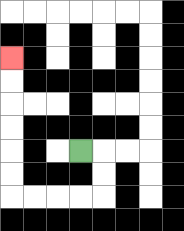{'start': '[3, 6]', 'end': '[0, 2]', 'path_directions': 'R,D,D,L,L,L,L,U,U,U,U,U,U', 'path_coordinates': '[[3, 6], [4, 6], [4, 7], [4, 8], [3, 8], [2, 8], [1, 8], [0, 8], [0, 7], [0, 6], [0, 5], [0, 4], [0, 3], [0, 2]]'}